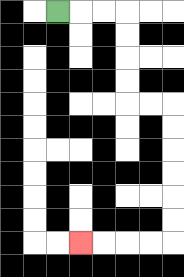{'start': '[2, 0]', 'end': '[3, 10]', 'path_directions': 'R,R,R,D,D,D,D,R,R,D,D,D,D,D,D,L,L,L,L', 'path_coordinates': '[[2, 0], [3, 0], [4, 0], [5, 0], [5, 1], [5, 2], [5, 3], [5, 4], [6, 4], [7, 4], [7, 5], [7, 6], [7, 7], [7, 8], [7, 9], [7, 10], [6, 10], [5, 10], [4, 10], [3, 10]]'}